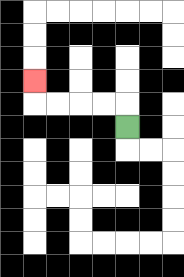{'start': '[5, 5]', 'end': '[1, 3]', 'path_directions': 'U,L,L,L,L,U', 'path_coordinates': '[[5, 5], [5, 4], [4, 4], [3, 4], [2, 4], [1, 4], [1, 3]]'}